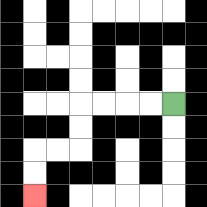{'start': '[7, 4]', 'end': '[1, 8]', 'path_directions': 'L,L,L,L,D,D,L,L,D,D', 'path_coordinates': '[[7, 4], [6, 4], [5, 4], [4, 4], [3, 4], [3, 5], [3, 6], [2, 6], [1, 6], [1, 7], [1, 8]]'}